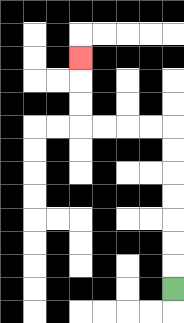{'start': '[7, 12]', 'end': '[3, 2]', 'path_directions': 'U,U,U,U,U,U,U,L,L,L,L,U,U,U', 'path_coordinates': '[[7, 12], [7, 11], [7, 10], [7, 9], [7, 8], [7, 7], [7, 6], [7, 5], [6, 5], [5, 5], [4, 5], [3, 5], [3, 4], [3, 3], [3, 2]]'}